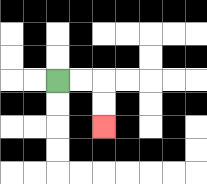{'start': '[2, 3]', 'end': '[4, 5]', 'path_directions': 'R,R,D,D', 'path_coordinates': '[[2, 3], [3, 3], [4, 3], [4, 4], [4, 5]]'}